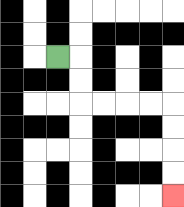{'start': '[2, 2]', 'end': '[7, 8]', 'path_directions': 'R,D,D,R,R,R,R,D,D,D,D', 'path_coordinates': '[[2, 2], [3, 2], [3, 3], [3, 4], [4, 4], [5, 4], [6, 4], [7, 4], [7, 5], [7, 6], [7, 7], [7, 8]]'}